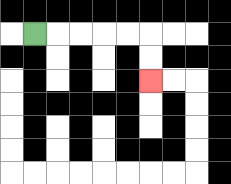{'start': '[1, 1]', 'end': '[6, 3]', 'path_directions': 'R,R,R,R,R,D,D', 'path_coordinates': '[[1, 1], [2, 1], [3, 1], [4, 1], [5, 1], [6, 1], [6, 2], [6, 3]]'}